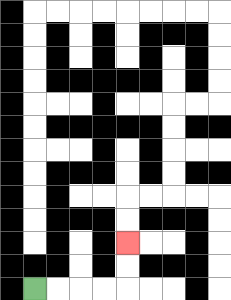{'start': '[1, 12]', 'end': '[5, 10]', 'path_directions': 'R,R,R,R,U,U', 'path_coordinates': '[[1, 12], [2, 12], [3, 12], [4, 12], [5, 12], [5, 11], [5, 10]]'}